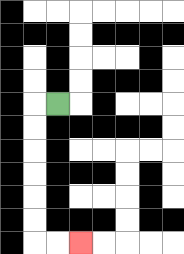{'start': '[2, 4]', 'end': '[3, 10]', 'path_directions': 'L,D,D,D,D,D,D,R,R', 'path_coordinates': '[[2, 4], [1, 4], [1, 5], [1, 6], [1, 7], [1, 8], [1, 9], [1, 10], [2, 10], [3, 10]]'}